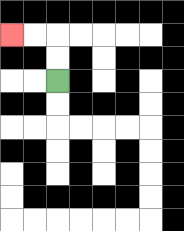{'start': '[2, 3]', 'end': '[0, 1]', 'path_directions': 'U,U,L,L', 'path_coordinates': '[[2, 3], [2, 2], [2, 1], [1, 1], [0, 1]]'}